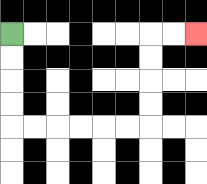{'start': '[0, 1]', 'end': '[8, 1]', 'path_directions': 'D,D,D,D,R,R,R,R,R,R,U,U,U,U,R,R', 'path_coordinates': '[[0, 1], [0, 2], [0, 3], [0, 4], [0, 5], [1, 5], [2, 5], [3, 5], [4, 5], [5, 5], [6, 5], [6, 4], [6, 3], [6, 2], [6, 1], [7, 1], [8, 1]]'}